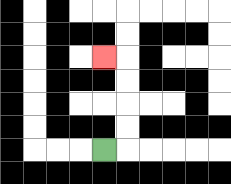{'start': '[4, 6]', 'end': '[4, 2]', 'path_directions': 'R,U,U,U,U,L', 'path_coordinates': '[[4, 6], [5, 6], [5, 5], [5, 4], [5, 3], [5, 2], [4, 2]]'}